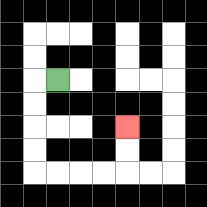{'start': '[2, 3]', 'end': '[5, 5]', 'path_directions': 'L,D,D,D,D,R,R,R,R,U,U', 'path_coordinates': '[[2, 3], [1, 3], [1, 4], [1, 5], [1, 6], [1, 7], [2, 7], [3, 7], [4, 7], [5, 7], [5, 6], [5, 5]]'}